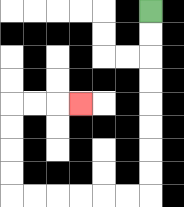{'start': '[6, 0]', 'end': '[3, 4]', 'path_directions': 'D,D,D,D,D,D,D,D,L,L,L,L,L,L,U,U,U,U,R,R,R', 'path_coordinates': '[[6, 0], [6, 1], [6, 2], [6, 3], [6, 4], [6, 5], [6, 6], [6, 7], [6, 8], [5, 8], [4, 8], [3, 8], [2, 8], [1, 8], [0, 8], [0, 7], [0, 6], [0, 5], [0, 4], [1, 4], [2, 4], [3, 4]]'}